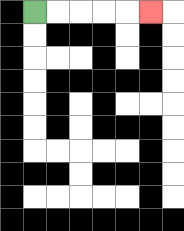{'start': '[1, 0]', 'end': '[6, 0]', 'path_directions': 'R,R,R,R,R', 'path_coordinates': '[[1, 0], [2, 0], [3, 0], [4, 0], [5, 0], [6, 0]]'}